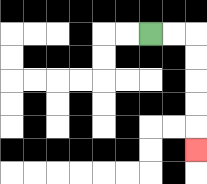{'start': '[6, 1]', 'end': '[8, 6]', 'path_directions': 'R,R,D,D,D,D,D', 'path_coordinates': '[[6, 1], [7, 1], [8, 1], [8, 2], [8, 3], [8, 4], [8, 5], [8, 6]]'}